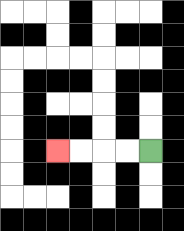{'start': '[6, 6]', 'end': '[2, 6]', 'path_directions': 'L,L,L,L', 'path_coordinates': '[[6, 6], [5, 6], [4, 6], [3, 6], [2, 6]]'}